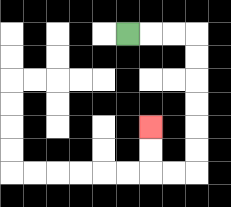{'start': '[5, 1]', 'end': '[6, 5]', 'path_directions': 'R,R,R,D,D,D,D,D,D,L,L,U,U', 'path_coordinates': '[[5, 1], [6, 1], [7, 1], [8, 1], [8, 2], [8, 3], [8, 4], [8, 5], [8, 6], [8, 7], [7, 7], [6, 7], [6, 6], [6, 5]]'}